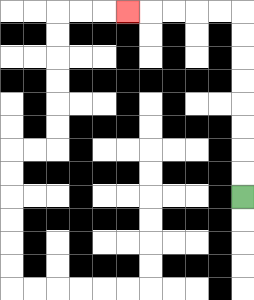{'start': '[10, 8]', 'end': '[5, 0]', 'path_directions': 'U,U,U,U,U,U,U,U,L,L,L,L,L', 'path_coordinates': '[[10, 8], [10, 7], [10, 6], [10, 5], [10, 4], [10, 3], [10, 2], [10, 1], [10, 0], [9, 0], [8, 0], [7, 0], [6, 0], [5, 0]]'}